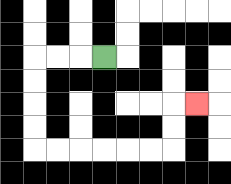{'start': '[4, 2]', 'end': '[8, 4]', 'path_directions': 'L,L,L,D,D,D,D,R,R,R,R,R,R,U,U,R', 'path_coordinates': '[[4, 2], [3, 2], [2, 2], [1, 2], [1, 3], [1, 4], [1, 5], [1, 6], [2, 6], [3, 6], [4, 6], [5, 6], [6, 6], [7, 6], [7, 5], [7, 4], [8, 4]]'}